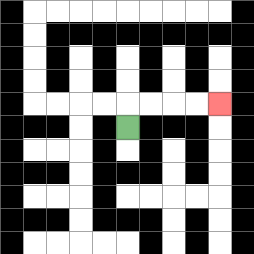{'start': '[5, 5]', 'end': '[9, 4]', 'path_directions': 'U,R,R,R,R', 'path_coordinates': '[[5, 5], [5, 4], [6, 4], [7, 4], [8, 4], [9, 4]]'}